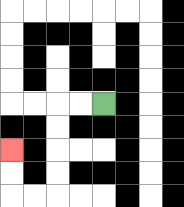{'start': '[4, 4]', 'end': '[0, 6]', 'path_directions': 'L,L,D,D,D,D,L,L,U,U', 'path_coordinates': '[[4, 4], [3, 4], [2, 4], [2, 5], [2, 6], [2, 7], [2, 8], [1, 8], [0, 8], [0, 7], [0, 6]]'}